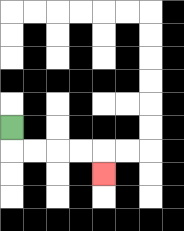{'start': '[0, 5]', 'end': '[4, 7]', 'path_directions': 'D,R,R,R,R,D', 'path_coordinates': '[[0, 5], [0, 6], [1, 6], [2, 6], [3, 6], [4, 6], [4, 7]]'}